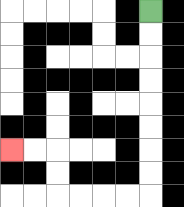{'start': '[6, 0]', 'end': '[0, 6]', 'path_directions': 'D,D,D,D,D,D,D,D,L,L,L,L,U,U,L,L', 'path_coordinates': '[[6, 0], [6, 1], [6, 2], [6, 3], [6, 4], [6, 5], [6, 6], [6, 7], [6, 8], [5, 8], [4, 8], [3, 8], [2, 8], [2, 7], [2, 6], [1, 6], [0, 6]]'}